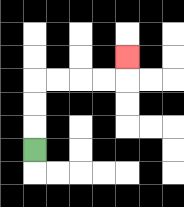{'start': '[1, 6]', 'end': '[5, 2]', 'path_directions': 'U,U,U,R,R,R,R,U', 'path_coordinates': '[[1, 6], [1, 5], [1, 4], [1, 3], [2, 3], [3, 3], [4, 3], [5, 3], [5, 2]]'}